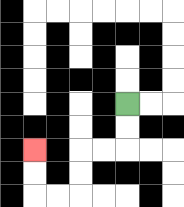{'start': '[5, 4]', 'end': '[1, 6]', 'path_directions': 'D,D,L,L,D,D,L,L,U,U', 'path_coordinates': '[[5, 4], [5, 5], [5, 6], [4, 6], [3, 6], [3, 7], [3, 8], [2, 8], [1, 8], [1, 7], [1, 6]]'}